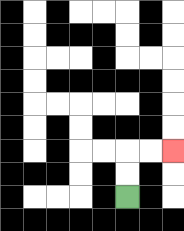{'start': '[5, 8]', 'end': '[7, 6]', 'path_directions': 'U,U,R,R', 'path_coordinates': '[[5, 8], [5, 7], [5, 6], [6, 6], [7, 6]]'}